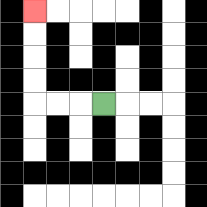{'start': '[4, 4]', 'end': '[1, 0]', 'path_directions': 'L,L,L,U,U,U,U', 'path_coordinates': '[[4, 4], [3, 4], [2, 4], [1, 4], [1, 3], [1, 2], [1, 1], [1, 0]]'}